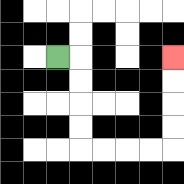{'start': '[2, 2]', 'end': '[7, 2]', 'path_directions': 'R,D,D,D,D,R,R,R,R,U,U,U,U', 'path_coordinates': '[[2, 2], [3, 2], [3, 3], [3, 4], [3, 5], [3, 6], [4, 6], [5, 6], [6, 6], [7, 6], [7, 5], [7, 4], [7, 3], [7, 2]]'}